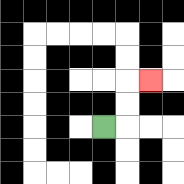{'start': '[4, 5]', 'end': '[6, 3]', 'path_directions': 'R,U,U,R', 'path_coordinates': '[[4, 5], [5, 5], [5, 4], [5, 3], [6, 3]]'}